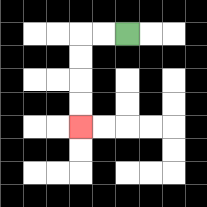{'start': '[5, 1]', 'end': '[3, 5]', 'path_directions': 'L,L,D,D,D,D', 'path_coordinates': '[[5, 1], [4, 1], [3, 1], [3, 2], [3, 3], [3, 4], [3, 5]]'}